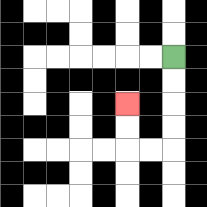{'start': '[7, 2]', 'end': '[5, 4]', 'path_directions': 'D,D,D,D,L,L,U,U', 'path_coordinates': '[[7, 2], [7, 3], [7, 4], [7, 5], [7, 6], [6, 6], [5, 6], [5, 5], [5, 4]]'}